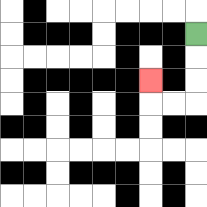{'start': '[8, 1]', 'end': '[6, 3]', 'path_directions': 'D,D,D,L,L,U', 'path_coordinates': '[[8, 1], [8, 2], [8, 3], [8, 4], [7, 4], [6, 4], [6, 3]]'}